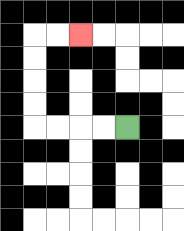{'start': '[5, 5]', 'end': '[3, 1]', 'path_directions': 'L,L,L,L,U,U,U,U,R,R', 'path_coordinates': '[[5, 5], [4, 5], [3, 5], [2, 5], [1, 5], [1, 4], [1, 3], [1, 2], [1, 1], [2, 1], [3, 1]]'}